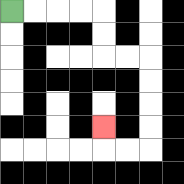{'start': '[0, 0]', 'end': '[4, 5]', 'path_directions': 'R,R,R,R,D,D,R,R,D,D,D,D,L,L,U', 'path_coordinates': '[[0, 0], [1, 0], [2, 0], [3, 0], [4, 0], [4, 1], [4, 2], [5, 2], [6, 2], [6, 3], [6, 4], [6, 5], [6, 6], [5, 6], [4, 6], [4, 5]]'}